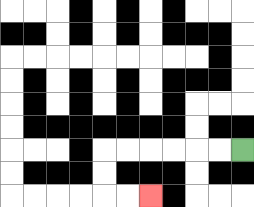{'start': '[10, 6]', 'end': '[6, 8]', 'path_directions': 'L,L,L,L,L,L,D,D,R,R', 'path_coordinates': '[[10, 6], [9, 6], [8, 6], [7, 6], [6, 6], [5, 6], [4, 6], [4, 7], [4, 8], [5, 8], [6, 8]]'}